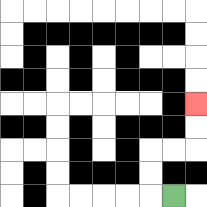{'start': '[7, 8]', 'end': '[8, 4]', 'path_directions': 'L,U,U,R,R,U,U', 'path_coordinates': '[[7, 8], [6, 8], [6, 7], [6, 6], [7, 6], [8, 6], [8, 5], [8, 4]]'}